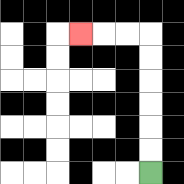{'start': '[6, 7]', 'end': '[3, 1]', 'path_directions': 'U,U,U,U,U,U,L,L,L', 'path_coordinates': '[[6, 7], [6, 6], [6, 5], [6, 4], [6, 3], [6, 2], [6, 1], [5, 1], [4, 1], [3, 1]]'}